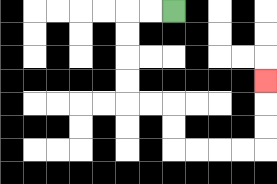{'start': '[7, 0]', 'end': '[11, 3]', 'path_directions': 'L,L,D,D,D,D,R,R,D,D,R,R,R,R,U,U,U', 'path_coordinates': '[[7, 0], [6, 0], [5, 0], [5, 1], [5, 2], [5, 3], [5, 4], [6, 4], [7, 4], [7, 5], [7, 6], [8, 6], [9, 6], [10, 6], [11, 6], [11, 5], [11, 4], [11, 3]]'}